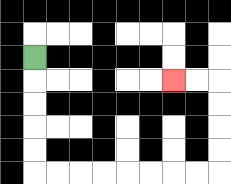{'start': '[1, 2]', 'end': '[7, 3]', 'path_directions': 'D,D,D,D,D,R,R,R,R,R,R,R,R,U,U,U,U,L,L', 'path_coordinates': '[[1, 2], [1, 3], [1, 4], [1, 5], [1, 6], [1, 7], [2, 7], [3, 7], [4, 7], [5, 7], [6, 7], [7, 7], [8, 7], [9, 7], [9, 6], [9, 5], [9, 4], [9, 3], [8, 3], [7, 3]]'}